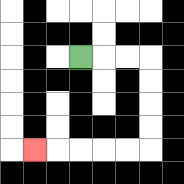{'start': '[3, 2]', 'end': '[1, 6]', 'path_directions': 'R,R,R,D,D,D,D,L,L,L,L,L', 'path_coordinates': '[[3, 2], [4, 2], [5, 2], [6, 2], [6, 3], [6, 4], [6, 5], [6, 6], [5, 6], [4, 6], [3, 6], [2, 6], [1, 6]]'}